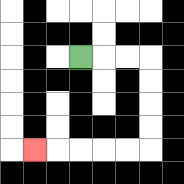{'start': '[3, 2]', 'end': '[1, 6]', 'path_directions': 'R,R,R,D,D,D,D,L,L,L,L,L', 'path_coordinates': '[[3, 2], [4, 2], [5, 2], [6, 2], [6, 3], [6, 4], [6, 5], [6, 6], [5, 6], [4, 6], [3, 6], [2, 6], [1, 6]]'}